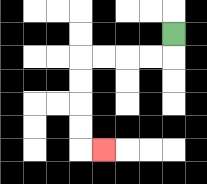{'start': '[7, 1]', 'end': '[4, 6]', 'path_directions': 'D,L,L,L,L,D,D,D,D,R', 'path_coordinates': '[[7, 1], [7, 2], [6, 2], [5, 2], [4, 2], [3, 2], [3, 3], [3, 4], [3, 5], [3, 6], [4, 6]]'}